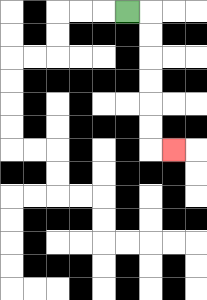{'start': '[5, 0]', 'end': '[7, 6]', 'path_directions': 'R,D,D,D,D,D,D,R', 'path_coordinates': '[[5, 0], [6, 0], [6, 1], [6, 2], [6, 3], [6, 4], [6, 5], [6, 6], [7, 6]]'}